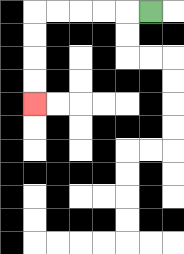{'start': '[6, 0]', 'end': '[1, 4]', 'path_directions': 'L,L,L,L,L,D,D,D,D', 'path_coordinates': '[[6, 0], [5, 0], [4, 0], [3, 0], [2, 0], [1, 0], [1, 1], [1, 2], [1, 3], [1, 4]]'}